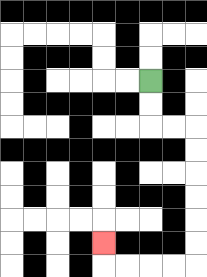{'start': '[6, 3]', 'end': '[4, 10]', 'path_directions': 'D,D,R,R,D,D,D,D,D,D,L,L,L,L,U', 'path_coordinates': '[[6, 3], [6, 4], [6, 5], [7, 5], [8, 5], [8, 6], [8, 7], [8, 8], [8, 9], [8, 10], [8, 11], [7, 11], [6, 11], [5, 11], [4, 11], [4, 10]]'}